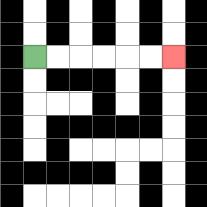{'start': '[1, 2]', 'end': '[7, 2]', 'path_directions': 'R,R,R,R,R,R', 'path_coordinates': '[[1, 2], [2, 2], [3, 2], [4, 2], [5, 2], [6, 2], [7, 2]]'}